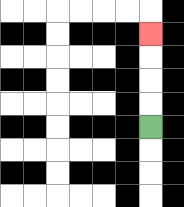{'start': '[6, 5]', 'end': '[6, 1]', 'path_directions': 'U,U,U,U', 'path_coordinates': '[[6, 5], [6, 4], [6, 3], [6, 2], [6, 1]]'}